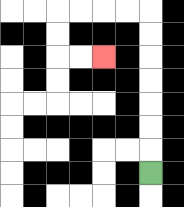{'start': '[6, 7]', 'end': '[4, 2]', 'path_directions': 'U,U,U,U,U,U,U,L,L,L,L,D,D,R,R', 'path_coordinates': '[[6, 7], [6, 6], [6, 5], [6, 4], [6, 3], [6, 2], [6, 1], [6, 0], [5, 0], [4, 0], [3, 0], [2, 0], [2, 1], [2, 2], [3, 2], [4, 2]]'}